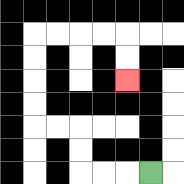{'start': '[6, 7]', 'end': '[5, 3]', 'path_directions': 'L,L,L,U,U,L,L,U,U,U,U,R,R,R,R,D,D', 'path_coordinates': '[[6, 7], [5, 7], [4, 7], [3, 7], [3, 6], [3, 5], [2, 5], [1, 5], [1, 4], [1, 3], [1, 2], [1, 1], [2, 1], [3, 1], [4, 1], [5, 1], [5, 2], [5, 3]]'}